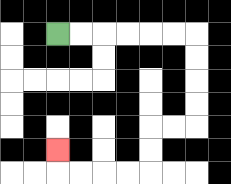{'start': '[2, 1]', 'end': '[2, 6]', 'path_directions': 'R,R,R,R,R,R,D,D,D,D,L,L,D,D,L,L,L,L,U', 'path_coordinates': '[[2, 1], [3, 1], [4, 1], [5, 1], [6, 1], [7, 1], [8, 1], [8, 2], [8, 3], [8, 4], [8, 5], [7, 5], [6, 5], [6, 6], [6, 7], [5, 7], [4, 7], [3, 7], [2, 7], [2, 6]]'}